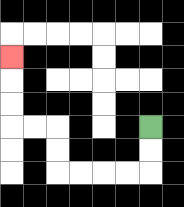{'start': '[6, 5]', 'end': '[0, 2]', 'path_directions': 'D,D,L,L,L,L,U,U,L,L,U,U,U', 'path_coordinates': '[[6, 5], [6, 6], [6, 7], [5, 7], [4, 7], [3, 7], [2, 7], [2, 6], [2, 5], [1, 5], [0, 5], [0, 4], [0, 3], [0, 2]]'}